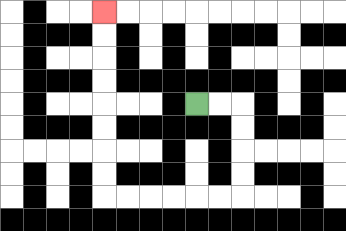{'start': '[8, 4]', 'end': '[4, 0]', 'path_directions': 'R,R,D,D,D,D,L,L,L,L,L,L,U,U,U,U,U,U,U,U', 'path_coordinates': '[[8, 4], [9, 4], [10, 4], [10, 5], [10, 6], [10, 7], [10, 8], [9, 8], [8, 8], [7, 8], [6, 8], [5, 8], [4, 8], [4, 7], [4, 6], [4, 5], [4, 4], [4, 3], [4, 2], [4, 1], [4, 0]]'}